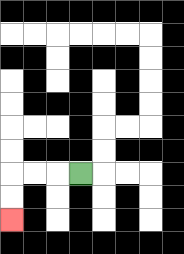{'start': '[3, 7]', 'end': '[0, 9]', 'path_directions': 'L,L,L,D,D', 'path_coordinates': '[[3, 7], [2, 7], [1, 7], [0, 7], [0, 8], [0, 9]]'}